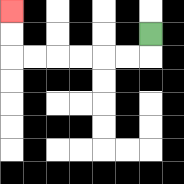{'start': '[6, 1]', 'end': '[0, 0]', 'path_directions': 'D,L,L,L,L,L,L,U,U', 'path_coordinates': '[[6, 1], [6, 2], [5, 2], [4, 2], [3, 2], [2, 2], [1, 2], [0, 2], [0, 1], [0, 0]]'}